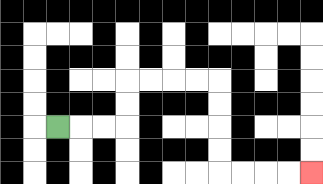{'start': '[2, 5]', 'end': '[13, 7]', 'path_directions': 'R,R,R,U,U,R,R,R,R,D,D,D,D,R,R,R,R', 'path_coordinates': '[[2, 5], [3, 5], [4, 5], [5, 5], [5, 4], [5, 3], [6, 3], [7, 3], [8, 3], [9, 3], [9, 4], [9, 5], [9, 6], [9, 7], [10, 7], [11, 7], [12, 7], [13, 7]]'}